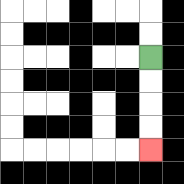{'start': '[6, 2]', 'end': '[6, 6]', 'path_directions': 'D,D,D,D', 'path_coordinates': '[[6, 2], [6, 3], [6, 4], [6, 5], [6, 6]]'}